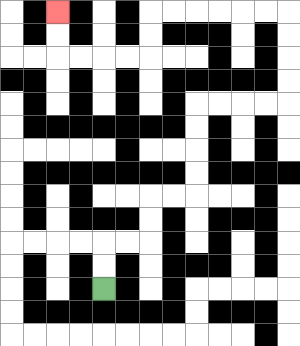{'start': '[4, 12]', 'end': '[2, 0]', 'path_directions': 'U,U,R,R,U,U,R,R,U,U,U,U,R,R,R,R,U,U,U,U,L,L,L,L,L,L,D,D,L,L,L,L,U,U', 'path_coordinates': '[[4, 12], [4, 11], [4, 10], [5, 10], [6, 10], [6, 9], [6, 8], [7, 8], [8, 8], [8, 7], [8, 6], [8, 5], [8, 4], [9, 4], [10, 4], [11, 4], [12, 4], [12, 3], [12, 2], [12, 1], [12, 0], [11, 0], [10, 0], [9, 0], [8, 0], [7, 0], [6, 0], [6, 1], [6, 2], [5, 2], [4, 2], [3, 2], [2, 2], [2, 1], [2, 0]]'}